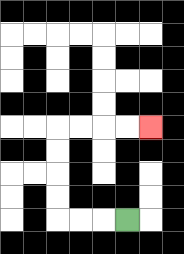{'start': '[5, 9]', 'end': '[6, 5]', 'path_directions': 'L,L,L,U,U,U,U,R,R,R,R', 'path_coordinates': '[[5, 9], [4, 9], [3, 9], [2, 9], [2, 8], [2, 7], [2, 6], [2, 5], [3, 5], [4, 5], [5, 5], [6, 5]]'}